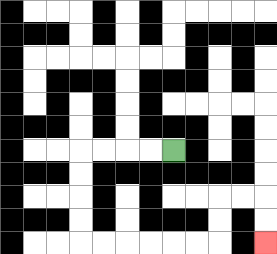{'start': '[7, 6]', 'end': '[11, 10]', 'path_directions': 'L,L,L,L,D,D,D,D,R,R,R,R,R,R,U,U,R,R,D,D', 'path_coordinates': '[[7, 6], [6, 6], [5, 6], [4, 6], [3, 6], [3, 7], [3, 8], [3, 9], [3, 10], [4, 10], [5, 10], [6, 10], [7, 10], [8, 10], [9, 10], [9, 9], [9, 8], [10, 8], [11, 8], [11, 9], [11, 10]]'}